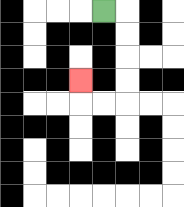{'start': '[4, 0]', 'end': '[3, 3]', 'path_directions': 'R,D,D,D,D,L,L,U', 'path_coordinates': '[[4, 0], [5, 0], [5, 1], [5, 2], [5, 3], [5, 4], [4, 4], [3, 4], [3, 3]]'}